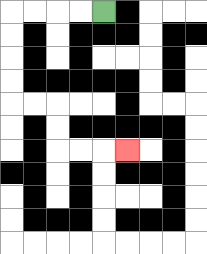{'start': '[4, 0]', 'end': '[5, 6]', 'path_directions': 'L,L,L,L,D,D,D,D,R,R,D,D,R,R,R', 'path_coordinates': '[[4, 0], [3, 0], [2, 0], [1, 0], [0, 0], [0, 1], [0, 2], [0, 3], [0, 4], [1, 4], [2, 4], [2, 5], [2, 6], [3, 6], [4, 6], [5, 6]]'}